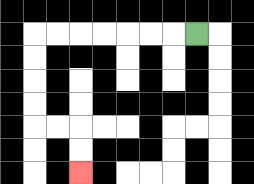{'start': '[8, 1]', 'end': '[3, 7]', 'path_directions': 'L,L,L,L,L,L,L,D,D,D,D,R,R,D,D', 'path_coordinates': '[[8, 1], [7, 1], [6, 1], [5, 1], [4, 1], [3, 1], [2, 1], [1, 1], [1, 2], [1, 3], [1, 4], [1, 5], [2, 5], [3, 5], [3, 6], [3, 7]]'}